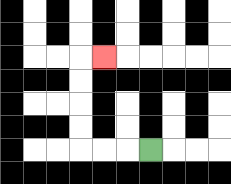{'start': '[6, 6]', 'end': '[4, 2]', 'path_directions': 'L,L,L,U,U,U,U,R', 'path_coordinates': '[[6, 6], [5, 6], [4, 6], [3, 6], [3, 5], [3, 4], [3, 3], [3, 2], [4, 2]]'}